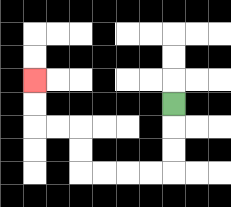{'start': '[7, 4]', 'end': '[1, 3]', 'path_directions': 'D,D,D,L,L,L,L,U,U,L,L,U,U', 'path_coordinates': '[[7, 4], [7, 5], [7, 6], [7, 7], [6, 7], [5, 7], [4, 7], [3, 7], [3, 6], [3, 5], [2, 5], [1, 5], [1, 4], [1, 3]]'}